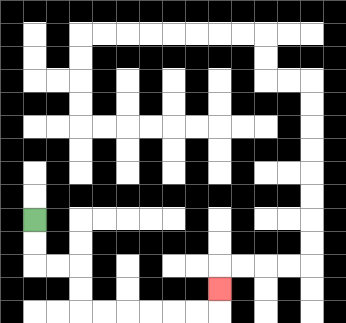{'start': '[1, 9]', 'end': '[9, 12]', 'path_directions': 'D,D,R,R,D,D,R,R,R,R,R,R,U', 'path_coordinates': '[[1, 9], [1, 10], [1, 11], [2, 11], [3, 11], [3, 12], [3, 13], [4, 13], [5, 13], [6, 13], [7, 13], [8, 13], [9, 13], [9, 12]]'}